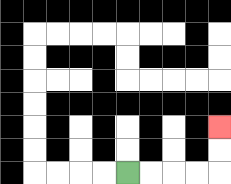{'start': '[5, 7]', 'end': '[9, 5]', 'path_directions': 'R,R,R,R,U,U', 'path_coordinates': '[[5, 7], [6, 7], [7, 7], [8, 7], [9, 7], [9, 6], [9, 5]]'}